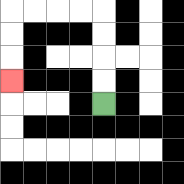{'start': '[4, 4]', 'end': '[0, 3]', 'path_directions': 'U,U,U,U,L,L,L,L,D,D,D', 'path_coordinates': '[[4, 4], [4, 3], [4, 2], [4, 1], [4, 0], [3, 0], [2, 0], [1, 0], [0, 0], [0, 1], [0, 2], [0, 3]]'}